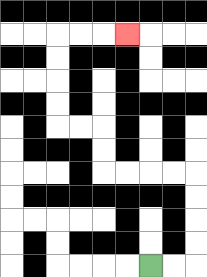{'start': '[6, 11]', 'end': '[5, 1]', 'path_directions': 'R,R,U,U,U,U,L,L,L,L,U,U,L,L,U,U,U,U,R,R,R', 'path_coordinates': '[[6, 11], [7, 11], [8, 11], [8, 10], [8, 9], [8, 8], [8, 7], [7, 7], [6, 7], [5, 7], [4, 7], [4, 6], [4, 5], [3, 5], [2, 5], [2, 4], [2, 3], [2, 2], [2, 1], [3, 1], [4, 1], [5, 1]]'}